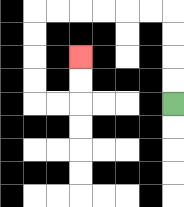{'start': '[7, 4]', 'end': '[3, 2]', 'path_directions': 'U,U,U,U,L,L,L,L,L,L,D,D,D,D,R,R,U,U', 'path_coordinates': '[[7, 4], [7, 3], [7, 2], [7, 1], [7, 0], [6, 0], [5, 0], [4, 0], [3, 0], [2, 0], [1, 0], [1, 1], [1, 2], [1, 3], [1, 4], [2, 4], [3, 4], [3, 3], [3, 2]]'}